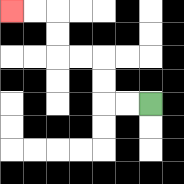{'start': '[6, 4]', 'end': '[0, 0]', 'path_directions': 'L,L,U,U,L,L,U,U,L,L', 'path_coordinates': '[[6, 4], [5, 4], [4, 4], [4, 3], [4, 2], [3, 2], [2, 2], [2, 1], [2, 0], [1, 0], [0, 0]]'}